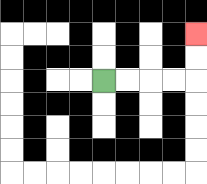{'start': '[4, 3]', 'end': '[8, 1]', 'path_directions': 'R,R,R,R,U,U', 'path_coordinates': '[[4, 3], [5, 3], [6, 3], [7, 3], [8, 3], [8, 2], [8, 1]]'}